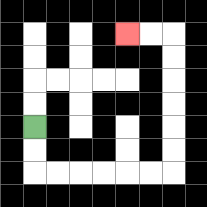{'start': '[1, 5]', 'end': '[5, 1]', 'path_directions': 'D,D,R,R,R,R,R,R,U,U,U,U,U,U,L,L', 'path_coordinates': '[[1, 5], [1, 6], [1, 7], [2, 7], [3, 7], [4, 7], [5, 7], [6, 7], [7, 7], [7, 6], [7, 5], [7, 4], [7, 3], [7, 2], [7, 1], [6, 1], [5, 1]]'}